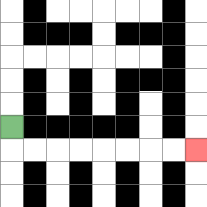{'start': '[0, 5]', 'end': '[8, 6]', 'path_directions': 'D,R,R,R,R,R,R,R,R', 'path_coordinates': '[[0, 5], [0, 6], [1, 6], [2, 6], [3, 6], [4, 6], [5, 6], [6, 6], [7, 6], [8, 6]]'}